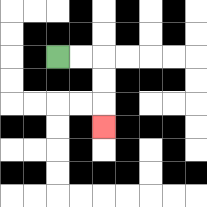{'start': '[2, 2]', 'end': '[4, 5]', 'path_directions': 'R,R,D,D,D', 'path_coordinates': '[[2, 2], [3, 2], [4, 2], [4, 3], [4, 4], [4, 5]]'}